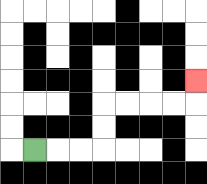{'start': '[1, 6]', 'end': '[8, 3]', 'path_directions': 'R,R,R,U,U,R,R,R,R,U', 'path_coordinates': '[[1, 6], [2, 6], [3, 6], [4, 6], [4, 5], [4, 4], [5, 4], [6, 4], [7, 4], [8, 4], [8, 3]]'}